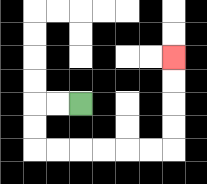{'start': '[3, 4]', 'end': '[7, 2]', 'path_directions': 'L,L,D,D,R,R,R,R,R,R,U,U,U,U', 'path_coordinates': '[[3, 4], [2, 4], [1, 4], [1, 5], [1, 6], [2, 6], [3, 6], [4, 6], [5, 6], [6, 6], [7, 6], [7, 5], [7, 4], [7, 3], [7, 2]]'}